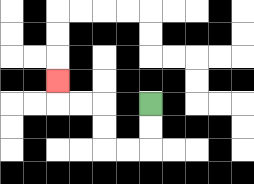{'start': '[6, 4]', 'end': '[2, 3]', 'path_directions': 'D,D,L,L,U,U,L,L,U', 'path_coordinates': '[[6, 4], [6, 5], [6, 6], [5, 6], [4, 6], [4, 5], [4, 4], [3, 4], [2, 4], [2, 3]]'}